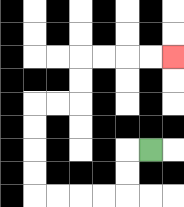{'start': '[6, 6]', 'end': '[7, 2]', 'path_directions': 'L,D,D,L,L,L,L,U,U,U,U,R,R,U,U,R,R,R,R', 'path_coordinates': '[[6, 6], [5, 6], [5, 7], [5, 8], [4, 8], [3, 8], [2, 8], [1, 8], [1, 7], [1, 6], [1, 5], [1, 4], [2, 4], [3, 4], [3, 3], [3, 2], [4, 2], [5, 2], [6, 2], [7, 2]]'}